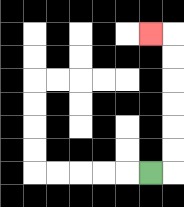{'start': '[6, 7]', 'end': '[6, 1]', 'path_directions': 'R,U,U,U,U,U,U,L', 'path_coordinates': '[[6, 7], [7, 7], [7, 6], [7, 5], [7, 4], [7, 3], [7, 2], [7, 1], [6, 1]]'}